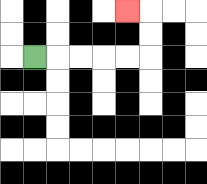{'start': '[1, 2]', 'end': '[5, 0]', 'path_directions': 'R,R,R,R,R,U,U,L', 'path_coordinates': '[[1, 2], [2, 2], [3, 2], [4, 2], [5, 2], [6, 2], [6, 1], [6, 0], [5, 0]]'}